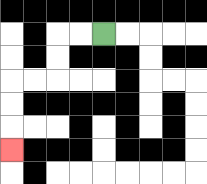{'start': '[4, 1]', 'end': '[0, 6]', 'path_directions': 'L,L,D,D,L,L,D,D,D', 'path_coordinates': '[[4, 1], [3, 1], [2, 1], [2, 2], [2, 3], [1, 3], [0, 3], [0, 4], [0, 5], [0, 6]]'}